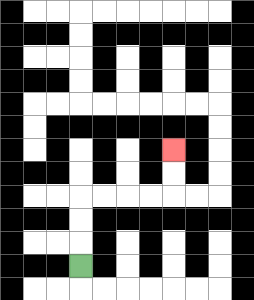{'start': '[3, 11]', 'end': '[7, 6]', 'path_directions': 'U,U,U,R,R,R,R,U,U', 'path_coordinates': '[[3, 11], [3, 10], [3, 9], [3, 8], [4, 8], [5, 8], [6, 8], [7, 8], [7, 7], [7, 6]]'}